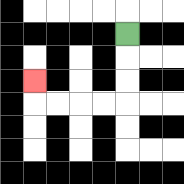{'start': '[5, 1]', 'end': '[1, 3]', 'path_directions': 'D,D,D,L,L,L,L,U', 'path_coordinates': '[[5, 1], [5, 2], [5, 3], [5, 4], [4, 4], [3, 4], [2, 4], [1, 4], [1, 3]]'}